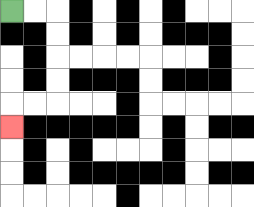{'start': '[0, 0]', 'end': '[0, 5]', 'path_directions': 'R,R,D,D,D,D,L,L,D', 'path_coordinates': '[[0, 0], [1, 0], [2, 0], [2, 1], [2, 2], [2, 3], [2, 4], [1, 4], [0, 4], [0, 5]]'}